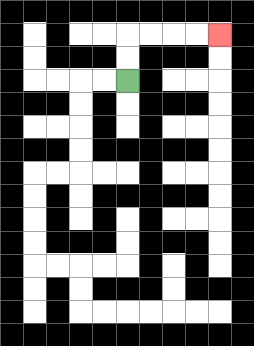{'start': '[5, 3]', 'end': '[9, 1]', 'path_directions': 'U,U,R,R,R,R', 'path_coordinates': '[[5, 3], [5, 2], [5, 1], [6, 1], [7, 1], [8, 1], [9, 1]]'}